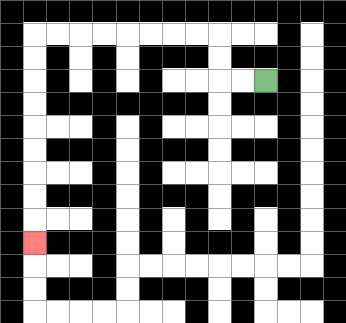{'start': '[11, 3]', 'end': '[1, 10]', 'path_directions': 'L,L,U,U,L,L,L,L,L,L,L,L,D,D,D,D,D,D,D,D,D', 'path_coordinates': '[[11, 3], [10, 3], [9, 3], [9, 2], [9, 1], [8, 1], [7, 1], [6, 1], [5, 1], [4, 1], [3, 1], [2, 1], [1, 1], [1, 2], [1, 3], [1, 4], [1, 5], [1, 6], [1, 7], [1, 8], [1, 9], [1, 10]]'}